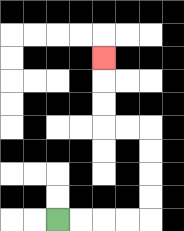{'start': '[2, 9]', 'end': '[4, 2]', 'path_directions': 'R,R,R,R,U,U,U,U,L,L,U,U,U', 'path_coordinates': '[[2, 9], [3, 9], [4, 9], [5, 9], [6, 9], [6, 8], [6, 7], [6, 6], [6, 5], [5, 5], [4, 5], [4, 4], [4, 3], [4, 2]]'}